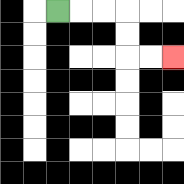{'start': '[2, 0]', 'end': '[7, 2]', 'path_directions': 'R,R,R,D,D,R,R', 'path_coordinates': '[[2, 0], [3, 0], [4, 0], [5, 0], [5, 1], [5, 2], [6, 2], [7, 2]]'}